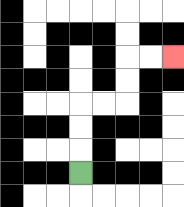{'start': '[3, 7]', 'end': '[7, 2]', 'path_directions': 'U,U,U,R,R,U,U,R,R', 'path_coordinates': '[[3, 7], [3, 6], [3, 5], [3, 4], [4, 4], [5, 4], [5, 3], [5, 2], [6, 2], [7, 2]]'}